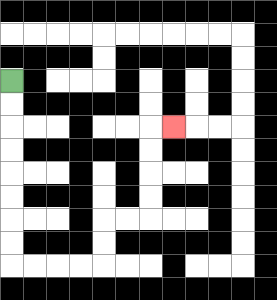{'start': '[0, 3]', 'end': '[7, 5]', 'path_directions': 'D,D,D,D,D,D,D,D,R,R,R,R,U,U,R,R,U,U,U,U,R', 'path_coordinates': '[[0, 3], [0, 4], [0, 5], [0, 6], [0, 7], [0, 8], [0, 9], [0, 10], [0, 11], [1, 11], [2, 11], [3, 11], [4, 11], [4, 10], [4, 9], [5, 9], [6, 9], [6, 8], [6, 7], [6, 6], [6, 5], [7, 5]]'}